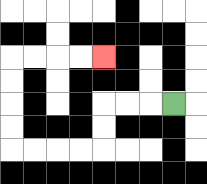{'start': '[7, 4]', 'end': '[4, 2]', 'path_directions': 'L,L,L,D,D,L,L,L,L,U,U,U,U,R,R,R,R', 'path_coordinates': '[[7, 4], [6, 4], [5, 4], [4, 4], [4, 5], [4, 6], [3, 6], [2, 6], [1, 6], [0, 6], [0, 5], [0, 4], [0, 3], [0, 2], [1, 2], [2, 2], [3, 2], [4, 2]]'}